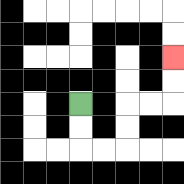{'start': '[3, 4]', 'end': '[7, 2]', 'path_directions': 'D,D,R,R,U,U,R,R,U,U', 'path_coordinates': '[[3, 4], [3, 5], [3, 6], [4, 6], [5, 6], [5, 5], [5, 4], [6, 4], [7, 4], [7, 3], [7, 2]]'}